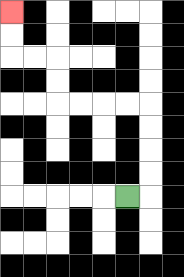{'start': '[5, 8]', 'end': '[0, 0]', 'path_directions': 'R,U,U,U,U,L,L,L,L,U,U,L,L,U,U', 'path_coordinates': '[[5, 8], [6, 8], [6, 7], [6, 6], [6, 5], [6, 4], [5, 4], [4, 4], [3, 4], [2, 4], [2, 3], [2, 2], [1, 2], [0, 2], [0, 1], [0, 0]]'}